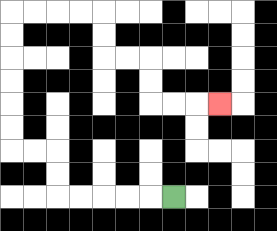{'start': '[7, 8]', 'end': '[9, 4]', 'path_directions': 'L,L,L,L,L,U,U,L,L,U,U,U,U,U,U,R,R,R,R,D,D,R,R,D,D,R,R,R', 'path_coordinates': '[[7, 8], [6, 8], [5, 8], [4, 8], [3, 8], [2, 8], [2, 7], [2, 6], [1, 6], [0, 6], [0, 5], [0, 4], [0, 3], [0, 2], [0, 1], [0, 0], [1, 0], [2, 0], [3, 0], [4, 0], [4, 1], [4, 2], [5, 2], [6, 2], [6, 3], [6, 4], [7, 4], [8, 4], [9, 4]]'}